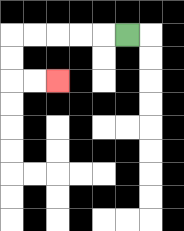{'start': '[5, 1]', 'end': '[2, 3]', 'path_directions': 'L,L,L,L,L,D,D,R,R', 'path_coordinates': '[[5, 1], [4, 1], [3, 1], [2, 1], [1, 1], [0, 1], [0, 2], [0, 3], [1, 3], [2, 3]]'}